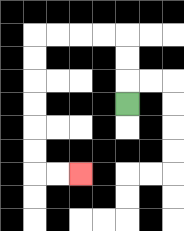{'start': '[5, 4]', 'end': '[3, 7]', 'path_directions': 'U,U,U,L,L,L,L,D,D,D,D,D,D,R,R', 'path_coordinates': '[[5, 4], [5, 3], [5, 2], [5, 1], [4, 1], [3, 1], [2, 1], [1, 1], [1, 2], [1, 3], [1, 4], [1, 5], [1, 6], [1, 7], [2, 7], [3, 7]]'}